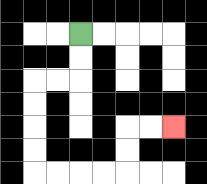{'start': '[3, 1]', 'end': '[7, 5]', 'path_directions': 'D,D,L,L,D,D,D,D,R,R,R,R,U,U,R,R', 'path_coordinates': '[[3, 1], [3, 2], [3, 3], [2, 3], [1, 3], [1, 4], [1, 5], [1, 6], [1, 7], [2, 7], [3, 7], [4, 7], [5, 7], [5, 6], [5, 5], [6, 5], [7, 5]]'}